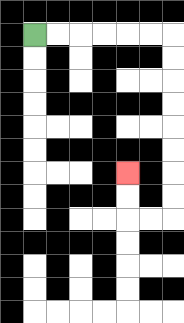{'start': '[1, 1]', 'end': '[5, 7]', 'path_directions': 'R,R,R,R,R,R,D,D,D,D,D,D,D,D,L,L,U,U', 'path_coordinates': '[[1, 1], [2, 1], [3, 1], [4, 1], [5, 1], [6, 1], [7, 1], [7, 2], [7, 3], [7, 4], [7, 5], [7, 6], [7, 7], [7, 8], [7, 9], [6, 9], [5, 9], [5, 8], [5, 7]]'}